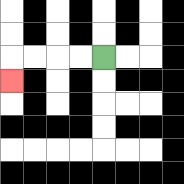{'start': '[4, 2]', 'end': '[0, 3]', 'path_directions': 'L,L,L,L,D', 'path_coordinates': '[[4, 2], [3, 2], [2, 2], [1, 2], [0, 2], [0, 3]]'}